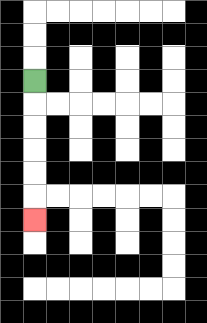{'start': '[1, 3]', 'end': '[1, 9]', 'path_directions': 'D,D,D,D,D,D', 'path_coordinates': '[[1, 3], [1, 4], [1, 5], [1, 6], [1, 7], [1, 8], [1, 9]]'}